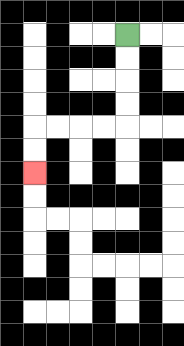{'start': '[5, 1]', 'end': '[1, 7]', 'path_directions': 'D,D,D,D,L,L,L,L,D,D', 'path_coordinates': '[[5, 1], [5, 2], [5, 3], [5, 4], [5, 5], [4, 5], [3, 5], [2, 5], [1, 5], [1, 6], [1, 7]]'}